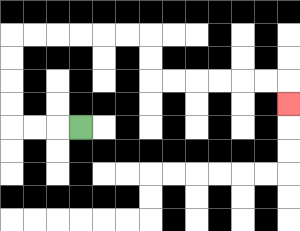{'start': '[3, 5]', 'end': '[12, 4]', 'path_directions': 'L,L,L,U,U,U,U,R,R,R,R,R,R,D,D,R,R,R,R,R,R,D', 'path_coordinates': '[[3, 5], [2, 5], [1, 5], [0, 5], [0, 4], [0, 3], [0, 2], [0, 1], [1, 1], [2, 1], [3, 1], [4, 1], [5, 1], [6, 1], [6, 2], [6, 3], [7, 3], [8, 3], [9, 3], [10, 3], [11, 3], [12, 3], [12, 4]]'}